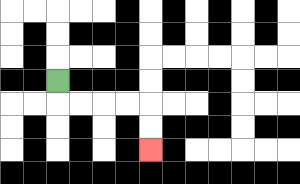{'start': '[2, 3]', 'end': '[6, 6]', 'path_directions': 'D,R,R,R,R,D,D', 'path_coordinates': '[[2, 3], [2, 4], [3, 4], [4, 4], [5, 4], [6, 4], [6, 5], [6, 6]]'}